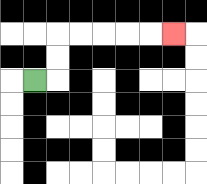{'start': '[1, 3]', 'end': '[7, 1]', 'path_directions': 'R,U,U,R,R,R,R,R', 'path_coordinates': '[[1, 3], [2, 3], [2, 2], [2, 1], [3, 1], [4, 1], [5, 1], [6, 1], [7, 1]]'}